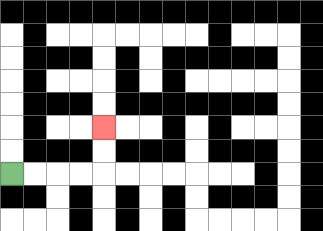{'start': '[0, 7]', 'end': '[4, 5]', 'path_directions': 'R,R,R,R,U,U', 'path_coordinates': '[[0, 7], [1, 7], [2, 7], [3, 7], [4, 7], [4, 6], [4, 5]]'}